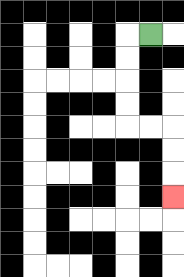{'start': '[6, 1]', 'end': '[7, 8]', 'path_directions': 'L,D,D,D,D,R,R,D,D,D', 'path_coordinates': '[[6, 1], [5, 1], [5, 2], [5, 3], [5, 4], [5, 5], [6, 5], [7, 5], [7, 6], [7, 7], [7, 8]]'}